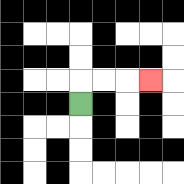{'start': '[3, 4]', 'end': '[6, 3]', 'path_directions': 'U,R,R,R', 'path_coordinates': '[[3, 4], [3, 3], [4, 3], [5, 3], [6, 3]]'}